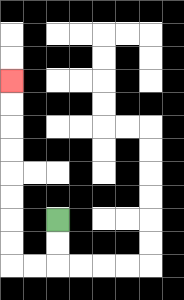{'start': '[2, 9]', 'end': '[0, 3]', 'path_directions': 'D,D,L,L,U,U,U,U,U,U,U,U', 'path_coordinates': '[[2, 9], [2, 10], [2, 11], [1, 11], [0, 11], [0, 10], [0, 9], [0, 8], [0, 7], [0, 6], [0, 5], [0, 4], [0, 3]]'}